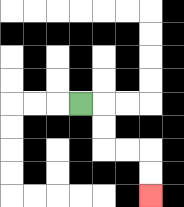{'start': '[3, 4]', 'end': '[6, 8]', 'path_directions': 'R,D,D,R,R,D,D', 'path_coordinates': '[[3, 4], [4, 4], [4, 5], [4, 6], [5, 6], [6, 6], [6, 7], [6, 8]]'}